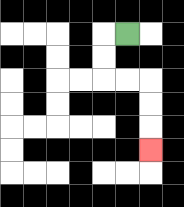{'start': '[5, 1]', 'end': '[6, 6]', 'path_directions': 'L,D,D,R,R,D,D,D', 'path_coordinates': '[[5, 1], [4, 1], [4, 2], [4, 3], [5, 3], [6, 3], [6, 4], [6, 5], [6, 6]]'}